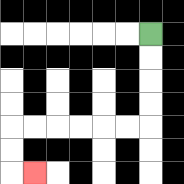{'start': '[6, 1]', 'end': '[1, 7]', 'path_directions': 'D,D,D,D,L,L,L,L,L,L,D,D,R', 'path_coordinates': '[[6, 1], [6, 2], [6, 3], [6, 4], [6, 5], [5, 5], [4, 5], [3, 5], [2, 5], [1, 5], [0, 5], [0, 6], [0, 7], [1, 7]]'}